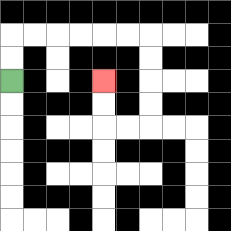{'start': '[0, 3]', 'end': '[4, 3]', 'path_directions': 'U,U,R,R,R,R,R,R,D,D,D,D,L,L,U,U', 'path_coordinates': '[[0, 3], [0, 2], [0, 1], [1, 1], [2, 1], [3, 1], [4, 1], [5, 1], [6, 1], [6, 2], [6, 3], [6, 4], [6, 5], [5, 5], [4, 5], [4, 4], [4, 3]]'}